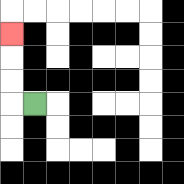{'start': '[1, 4]', 'end': '[0, 1]', 'path_directions': 'L,U,U,U', 'path_coordinates': '[[1, 4], [0, 4], [0, 3], [0, 2], [0, 1]]'}